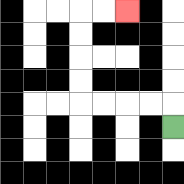{'start': '[7, 5]', 'end': '[5, 0]', 'path_directions': 'U,L,L,L,L,U,U,U,U,R,R', 'path_coordinates': '[[7, 5], [7, 4], [6, 4], [5, 4], [4, 4], [3, 4], [3, 3], [3, 2], [3, 1], [3, 0], [4, 0], [5, 0]]'}